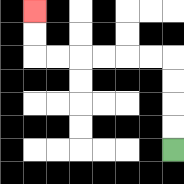{'start': '[7, 6]', 'end': '[1, 0]', 'path_directions': 'U,U,U,U,L,L,L,L,L,L,U,U', 'path_coordinates': '[[7, 6], [7, 5], [7, 4], [7, 3], [7, 2], [6, 2], [5, 2], [4, 2], [3, 2], [2, 2], [1, 2], [1, 1], [1, 0]]'}